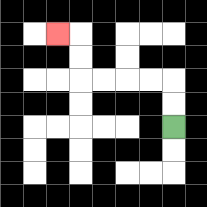{'start': '[7, 5]', 'end': '[2, 1]', 'path_directions': 'U,U,L,L,L,L,U,U,L', 'path_coordinates': '[[7, 5], [7, 4], [7, 3], [6, 3], [5, 3], [4, 3], [3, 3], [3, 2], [3, 1], [2, 1]]'}